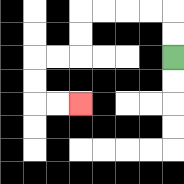{'start': '[7, 2]', 'end': '[3, 4]', 'path_directions': 'U,U,L,L,L,L,D,D,L,L,D,D,R,R', 'path_coordinates': '[[7, 2], [7, 1], [7, 0], [6, 0], [5, 0], [4, 0], [3, 0], [3, 1], [3, 2], [2, 2], [1, 2], [1, 3], [1, 4], [2, 4], [3, 4]]'}